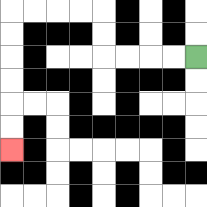{'start': '[8, 2]', 'end': '[0, 6]', 'path_directions': 'L,L,L,L,U,U,L,L,L,L,D,D,D,D,D,D', 'path_coordinates': '[[8, 2], [7, 2], [6, 2], [5, 2], [4, 2], [4, 1], [4, 0], [3, 0], [2, 0], [1, 0], [0, 0], [0, 1], [0, 2], [0, 3], [0, 4], [0, 5], [0, 6]]'}